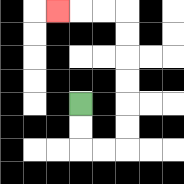{'start': '[3, 4]', 'end': '[2, 0]', 'path_directions': 'D,D,R,R,U,U,U,U,U,U,L,L,L', 'path_coordinates': '[[3, 4], [3, 5], [3, 6], [4, 6], [5, 6], [5, 5], [5, 4], [5, 3], [5, 2], [5, 1], [5, 0], [4, 0], [3, 0], [2, 0]]'}